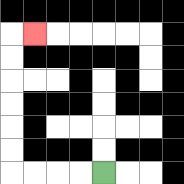{'start': '[4, 7]', 'end': '[1, 1]', 'path_directions': 'L,L,L,L,U,U,U,U,U,U,R', 'path_coordinates': '[[4, 7], [3, 7], [2, 7], [1, 7], [0, 7], [0, 6], [0, 5], [0, 4], [0, 3], [0, 2], [0, 1], [1, 1]]'}